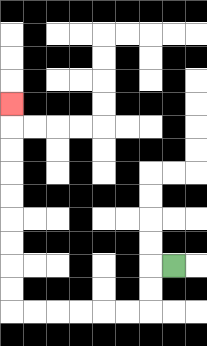{'start': '[7, 11]', 'end': '[0, 4]', 'path_directions': 'L,D,D,L,L,L,L,L,L,U,U,U,U,U,U,U,U,U', 'path_coordinates': '[[7, 11], [6, 11], [6, 12], [6, 13], [5, 13], [4, 13], [3, 13], [2, 13], [1, 13], [0, 13], [0, 12], [0, 11], [0, 10], [0, 9], [0, 8], [0, 7], [0, 6], [0, 5], [0, 4]]'}